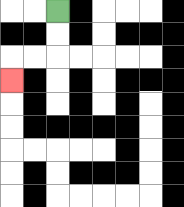{'start': '[2, 0]', 'end': '[0, 3]', 'path_directions': 'D,D,L,L,D', 'path_coordinates': '[[2, 0], [2, 1], [2, 2], [1, 2], [0, 2], [0, 3]]'}